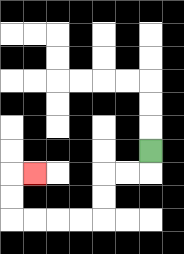{'start': '[6, 6]', 'end': '[1, 7]', 'path_directions': 'D,L,L,D,D,L,L,L,L,U,U,R', 'path_coordinates': '[[6, 6], [6, 7], [5, 7], [4, 7], [4, 8], [4, 9], [3, 9], [2, 9], [1, 9], [0, 9], [0, 8], [0, 7], [1, 7]]'}